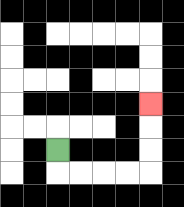{'start': '[2, 6]', 'end': '[6, 4]', 'path_directions': 'D,R,R,R,R,U,U,U', 'path_coordinates': '[[2, 6], [2, 7], [3, 7], [4, 7], [5, 7], [6, 7], [6, 6], [6, 5], [6, 4]]'}